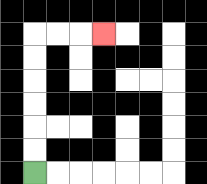{'start': '[1, 7]', 'end': '[4, 1]', 'path_directions': 'U,U,U,U,U,U,R,R,R', 'path_coordinates': '[[1, 7], [1, 6], [1, 5], [1, 4], [1, 3], [1, 2], [1, 1], [2, 1], [3, 1], [4, 1]]'}